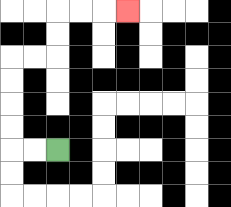{'start': '[2, 6]', 'end': '[5, 0]', 'path_directions': 'L,L,U,U,U,U,R,R,U,U,R,R,R', 'path_coordinates': '[[2, 6], [1, 6], [0, 6], [0, 5], [0, 4], [0, 3], [0, 2], [1, 2], [2, 2], [2, 1], [2, 0], [3, 0], [4, 0], [5, 0]]'}